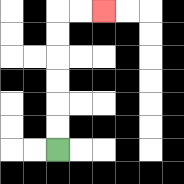{'start': '[2, 6]', 'end': '[4, 0]', 'path_directions': 'U,U,U,U,U,U,R,R', 'path_coordinates': '[[2, 6], [2, 5], [2, 4], [2, 3], [2, 2], [2, 1], [2, 0], [3, 0], [4, 0]]'}